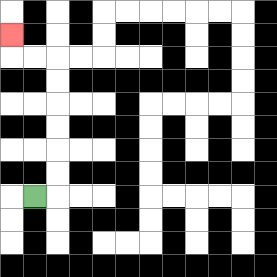{'start': '[1, 8]', 'end': '[0, 1]', 'path_directions': 'R,U,U,U,U,U,U,L,L,U', 'path_coordinates': '[[1, 8], [2, 8], [2, 7], [2, 6], [2, 5], [2, 4], [2, 3], [2, 2], [1, 2], [0, 2], [0, 1]]'}